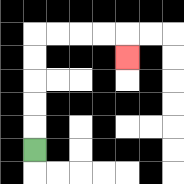{'start': '[1, 6]', 'end': '[5, 2]', 'path_directions': 'U,U,U,U,U,R,R,R,R,D', 'path_coordinates': '[[1, 6], [1, 5], [1, 4], [1, 3], [1, 2], [1, 1], [2, 1], [3, 1], [4, 1], [5, 1], [5, 2]]'}